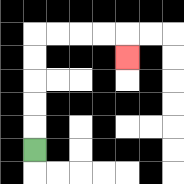{'start': '[1, 6]', 'end': '[5, 2]', 'path_directions': 'U,U,U,U,U,R,R,R,R,D', 'path_coordinates': '[[1, 6], [1, 5], [1, 4], [1, 3], [1, 2], [1, 1], [2, 1], [3, 1], [4, 1], [5, 1], [5, 2]]'}